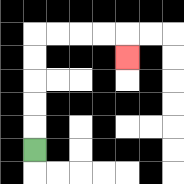{'start': '[1, 6]', 'end': '[5, 2]', 'path_directions': 'U,U,U,U,U,R,R,R,R,D', 'path_coordinates': '[[1, 6], [1, 5], [1, 4], [1, 3], [1, 2], [1, 1], [2, 1], [3, 1], [4, 1], [5, 1], [5, 2]]'}